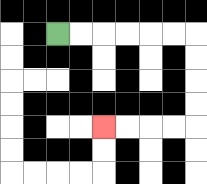{'start': '[2, 1]', 'end': '[4, 5]', 'path_directions': 'R,R,R,R,R,R,D,D,D,D,L,L,L,L', 'path_coordinates': '[[2, 1], [3, 1], [4, 1], [5, 1], [6, 1], [7, 1], [8, 1], [8, 2], [8, 3], [8, 4], [8, 5], [7, 5], [6, 5], [5, 5], [4, 5]]'}